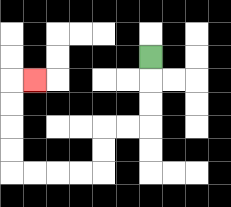{'start': '[6, 2]', 'end': '[1, 3]', 'path_directions': 'D,D,D,L,L,D,D,L,L,L,L,U,U,U,U,R', 'path_coordinates': '[[6, 2], [6, 3], [6, 4], [6, 5], [5, 5], [4, 5], [4, 6], [4, 7], [3, 7], [2, 7], [1, 7], [0, 7], [0, 6], [0, 5], [0, 4], [0, 3], [1, 3]]'}